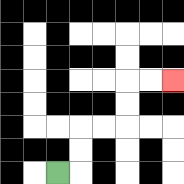{'start': '[2, 7]', 'end': '[7, 3]', 'path_directions': 'R,U,U,R,R,U,U,R,R', 'path_coordinates': '[[2, 7], [3, 7], [3, 6], [3, 5], [4, 5], [5, 5], [5, 4], [5, 3], [6, 3], [7, 3]]'}